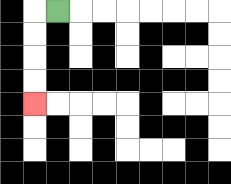{'start': '[2, 0]', 'end': '[1, 4]', 'path_directions': 'L,D,D,D,D', 'path_coordinates': '[[2, 0], [1, 0], [1, 1], [1, 2], [1, 3], [1, 4]]'}